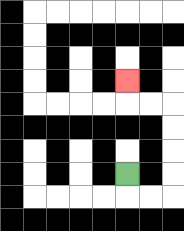{'start': '[5, 7]', 'end': '[5, 3]', 'path_directions': 'D,R,R,U,U,U,U,L,L,U', 'path_coordinates': '[[5, 7], [5, 8], [6, 8], [7, 8], [7, 7], [7, 6], [7, 5], [7, 4], [6, 4], [5, 4], [5, 3]]'}